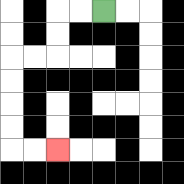{'start': '[4, 0]', 'end': '[2, 6]', 'path_directions': 'L,L,D,D,L,L,D,D,D,D,R,R', 'path_coordinates': '[[4, 0], [3, 0], [2, 0], [2, 1], [2, 2], [1, 2], [0, 2], [0, 3], [0, 4], [0, 5], [0, 6], [1, 6], [2, 6]]'}